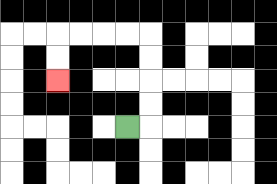{'start': '[5, 5]', 'end': '[2, 3]', 'path_directions': 'R,U,U,U,U,L,L,L,L,D,D', 'path_coordinates': '[[5, 5], [6, 5], [6, 4], [6, 3], [6, 2], [6, 1], [5, 1], [4, 1], [3, 1], [2, 1], [2, 2], [2, 3]]'}